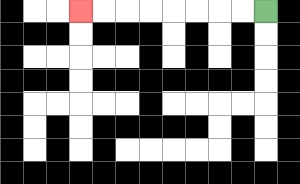{'start': '[11, 0]', 'end': '[3, 0]', 'path_directions': 'L,L,L,L,L,L,L,L', 'path_coordinates': '[[11, 0], [10, 0], [9, 0], [8, 0], [7, 0], [6, 0], [5, 0], [4, 0], [3, 0]]'}